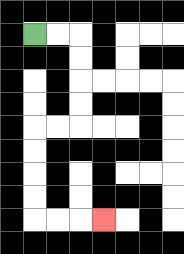{'start': '[1, 1]', 'end': '[4, 9]', 'path_directions': 'R,R,D,D,D,D,L,L,D,D,D,D,R,R,R', 'path_coordinates': '[[1, 1], [2, 1], [3, 1], [3, 2], [3, 3], [3, 4], [3, 5], [2, 5], [1, 5], [1, 6], [1, 7], [1, 8], [1, 9], [2, 9], [3, 9], [4, 9]]'}